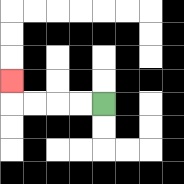{'start': '[4, 4]', 'end': '[0, 3]', 'path_directions': 'L,L,L,L,U', 'path_coordinates': '[[4, 4], [3, 4], [2, 4], [1, 4], [0, 4], [0, 3]]'}